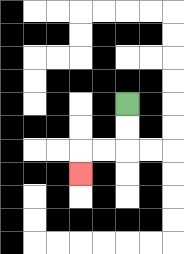{'start': '[5, 4]', 'end': '[3, 7]', 'path_directions': 'D,D,L,L,D', 'path_coordinates': '[[5, 4], [5, 5], [5, 6], [4, 6], [3, 6], [3, 7]]'}